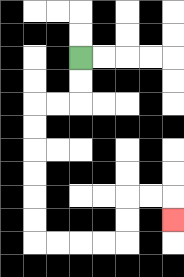{'start': '[3, 2]', 'end': '[7, 9]', 'path_directions': 'D,D,L,L,D,D,D,D,D,D,R,R,R,R,U,U,R,R,D', 'path_coordinates': '[[3, 2], [3, 3], [3, 4], [2, 4], [1, 4], [1, 5], [1, 6], [1, 7], [1, 8], [1, 9], [1, 10], [2, 10], [3, 10], [4, 10], [5, 10], [5, 9], [5, 8], [6, 8], [7, 8], [7, 9]]'}